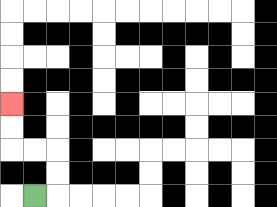{'start': '[1, 8]', 'end': '[0, 4]', 'path_directions': 'R,U,U,L,L,U,U', 'path_coordinates': '[[1, 8], [2, 8], [2, 7], [2, 6], [1, 6], [0, 6], [0, 5], [0, 4]]'}